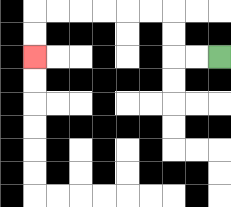{'start': '[9, 2]', 'end': '[1, 2]', 'path_directions': 'L,L,U,U,L,L,L,L,L,L,D,D', 'path_coordinates': '[[9, 2], [8, 2], [7, 2], [7, 1], [7, 0], [6, 0], [5, 0], [4, 0], [3, 0], [2, 0], [1, 0], [1, 1], [1, 2]]'}